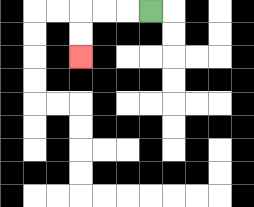{'start': '[6, 0]', 'end': '[3, 2]', 'path_directions': 'L,L,L,D,D', 'path_coordinates': '[[6, 0], [5, 0], [4, 0], [3, 0], [3, 1], [3, 2]]'}